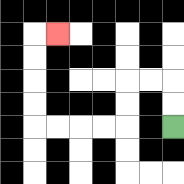{'start': '[7, 5]', 'end': '[2, 1]', 'path_directions': 'U,U,L,L,D,D,L,L,L,L,U,U,U,U,R', 'path_coordinates': '[[7, 5], [7, 4], [7, 3], [6, 3], [5, 3], [5, 4], [5, 5], [4, 5], [3, 5], [2, 5], [1, 5], [1, 4], [1, 3], [1, 2], [1, 1], [2, 1]]'}